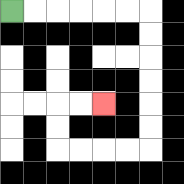{'start': '[0, 0]', 'end': '[4, 4]', 'path_directions': 'R,R,R,R,R,R,D,D,D,D,D,D,L,L,L,L,U,U,R,R', 'path_coordinates': '[[0, 0], [1, 0], [2, 0], [3, 0], [4, 0], [5, 0], [6, 0], [6, 1], [6, 2], [6, 3], [6, 4], [6, 5], [6, 6], [5, 6], [4, 6], [3, 6], [2, 6], [2, 5], [2, 4], [3, 4], [4, 4]]'}